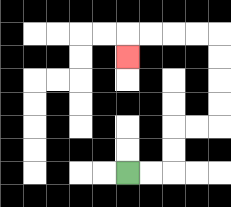{'start': '[5, 7]', 'end': '[5, 2]', 'path_directions': 'R,R,U,U,R,R,U,U,U,U,L,L,L,L,D', 'path_coordinates': '[[5, 7], [6, 7], [7, 7], [7, 6], [7, 5], [8, 5], [9, 5], [9, 4], [9, 3], [9, 2], [9, 1], [8, 1], [7, 1], [6, 1], [5, 1], [5, 2]]'}